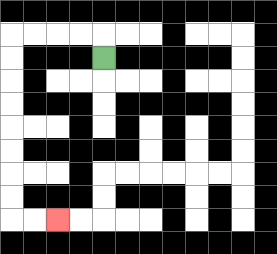{'start': '[4, 2]', 'end': '[2, 9]', 'path_directions': 'U,L,L,L,L,D,D,D,D,D,D,D,D,R,R', 'path_coordinates': '[[4, 2], [4, 1], [3, 1], [2, 1], [1, 1], [0, 1], [0, 2], [0, 3], [0, 4], [0, 5], [0, 6], [0, 7], [0, 8], [0, 9], [1, 9], [2, 9]]'}